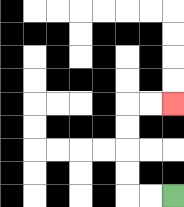{'start': '[7, 8]', 'end': '[7, 4]', 'path_directions': 'L,L,U,U,U,U,R,R', 'path_coordinates': '[[7, 8], [6, 8], [5, 8], [5, 7], [5, 6], [5, 5], [5, 4], [6, 4], [7, 4]]'}